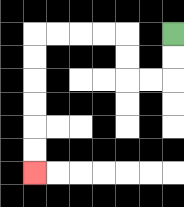{'start': '[7, 1]', 'end': '[1, 7]', 'path_directions': 'D,D,L,L,U,U,L,L,L,L,D,D,D,D,D,D', 'path_coordinates': '[[7, 1], [7, 2], [7, 3], [6, 3], [5, 3], [5, 2], [5, 1], [4, 1], [3, 1], [2, 1], [1, 1], [1, 2], [1, 3], [1, 4], [1, 5], [1, 6], [1, 7]]'}